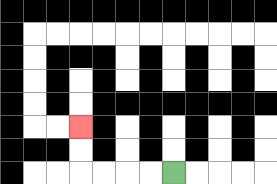{'start': '[7, 7]', 'end': '[3, 5]', 'path_directions': 'L,L,L,L,U,U', 'path_coordinates': '[[7, 7], [6, 7], [5, 7], [4, 7], [3, 7], [3, 6], [3, 5]]'}